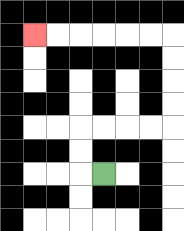{'start': '[4, 7]', 'end': '[1, 1]', 'path_directions': 'L,U,U,R,R,R,R,U,U,U,U,L,L,L,L,L,L', 'path_coordinates': '[[4, 7], [3, 7], [3, 6], [3, 5], [4, 5], [5, 5], [6, 5], [7, 5], [7, 4], [7, 3], [7, 2], [7, 1], [6, 1], [5, 1], [4, 1], [3, 1], [2, 1], [1, 1]]'}